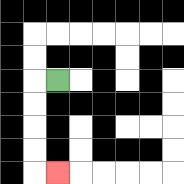{'start': '[2, 3]', 'end': '[2, 7]', 'path_directions': 'L,D,D,D,D,R', 'path_coordinates': '[[2, 3], [1, 3], [1, 4], [1, 5], [1, 6], [1, 7], [2, 7]]'}